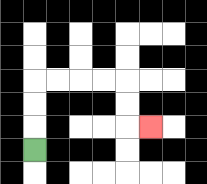{'start': '[1, 6]', 'end': '[6, 5]', 'path_directions': 'U,U,U,R,R,R,R,D,D,R', 'path_coordinates': '[[1, 6], [1, 5], [1, 4], [1, 3], [2, 3], [3, 3], [4, 3], [5, 3], [5, 4], [5, 5], [6, 5]]'}